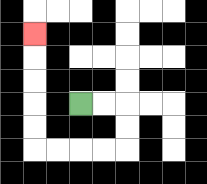{'start': '[3, 4]', 'end': '[1, 1]', 'path_directions': 'R,R,D,D,L,L,L,L,U,U,U,U,U', 'path_coordinates': '[[3, 4], [4, 4], [5, 4], [5, 5], [5, 6], [4, 6], [3, 6], [2, 6], [1, 6], [1, 5], [1, 4], [1, 3], [1, 2], [1, 1]]'}